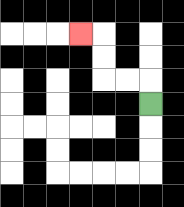{'start': '[6, 4]', 'end': '[3, 1]', 'path_directions': 'U,L,L,U,U,L', 'path_coordinates': '[[6, 4], [6, 3], [5, 3], [4, 3], [4, 2], [4, 1], [3, 1]]'}